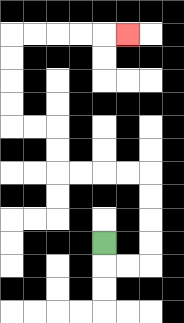{'start': '[4, 10]', 'end': '[5, 1]', 'path_directions': 'D,R,R,U,U,U,U,L,L,L,L,U,U,L,L,U,U,U,U,R,R,R,R,R', 'path_coordinates': '[[4, 10], [4, 11], [5, 11], [6, 11], [6, 10], [6, 9], [6, 8], [6, 7], [5, 7], [4, 7], [3, 7], [2, 7], [2, 6], [2, 5], [1, 5], [0, 5], [0, 4], [0, 3], [0, 2], [0, 1], [1, 1], [2, 1], [3, 1], [4, 1], [5, 1]]'}